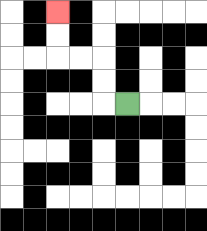{'start': '[5, 4]', 'end': '[2, 0]', 'path_directions': 'L,U,U,L,L,U,U', 'path_coordinates': '[[5, 4], [4, 4], [4, 3], [4, 2], [3, 2], [2, 2], [2, 1], [2, 0]]'}